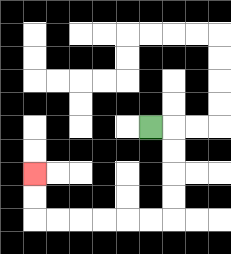{'start': '[6, 5]', 'end': '[1, 7]', 'path_directions': 'R,D,D,D,D,L,L,L,L,L,L,U,U', 'path_coordinates': '[[6, 5], [7, 5], [7, 6], [7, 7], [7, 8], [7, 9], [6, 9], [5, 9], [4, 9], [3, 9], [2, 9], [1, 9], [1, 8], [1, 7]]'}